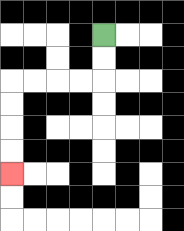{'start': '[4, 1]', 'end': '[0, 7]', 'path_directions': 'D,D,L,L,L,L,D,D,D,D', 'path_coordinates': '[[4, 1], [4, 2], [4, 3], [3, 3], [2, 3], [1, 3], [0, 3], [0, 4], [0, 5], [0, 6], [0, 7]]'}